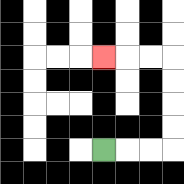{'start': '[4, 6]', 'end': '[4, 2]', 'path_directions': 'R,R,R,U,U,U,U,L,L,L', 'path_coordinates': '[[4, 6], [5, 6], [6, 6], [7, 6], [7, 5], [7, 4], [7, 3], [7, 2], [6, 2], [5, 2], [4, 2]]'}